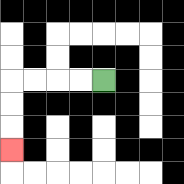{'start': '[4, 3]', 'end': '[0, 6]', 'path_directions': 'L,L,L,L,D,D,D', 'path_coordinates': '[[4, 3], [3, 3], [2, 3], [1, 3], [0, 3], [0, 4], [0, 5], [0, 6]]'}